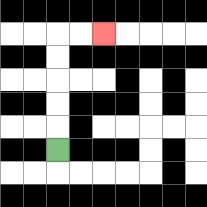{'start': '[2, 6]', 'end': '[4, 1]', 'path_directions': 'U,U,U,U,U,R,R', 'path_coordinates': '[[2, 6], [2, 5], [2, 4], [2, 3], [2, 2], [2, 1], [3, 1], [4, 1]]'}